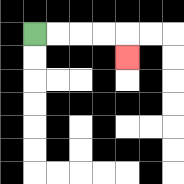{'start': '[1, 1]', 'end': '[5, 2]', 'path_directions': 'R,R,R,R,D', 'path_coordinates': '[[1, 1], [2, 1], [3, 1], [4, 1], [5, 1], [5, 2]]'}